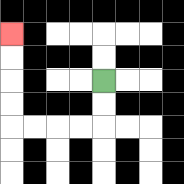{'start': '[4, 3]', 'end': '[0, 1]', 'path_directions': 'D,D,L,L,L,L,U,U,U,U', 'path_coordinates': '[[4, 3], [4, 4], [4, 5], [3, 5], [2, 5], [1, 5], [0, 5], [0, 4], [0, 3], [0, 2], [0, 1]]'}